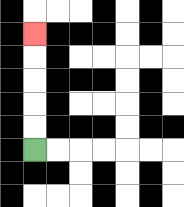{'start': '[1, 6]', 'end': '[1, 1]', 'path_directions': 'U,U,U,U,U', 'path_coordinates': '[[1, 6], [1, 5], [1, 4], [1, 3], [1, 2], [1, 1]]'}